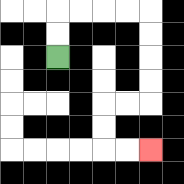{'start': '[2, 2]', 'end': '[6, 6]', 'path_directions': 'U,U,R,R,R,R,D,D,D,D,L,L,D,D,R,R', 'path_coordinates': '[[2, 2], [2, 1], [2, 0], [3, 0], [4, 0], [5, 0], [6, 0], [6, 1], [6, 2], [6, 3], [6, 4], [5, 4], [4, 4], [4, 5], [4, 6], [5, 6], [6, 6]]'}